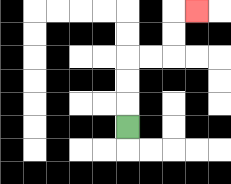{'start': '[5, 5]', 'end': '[8, 0]', 'path_directions': 'U,U,U,R,R,U,U,R', 'path_coordinates': '[[5, 5], [5, 4], [5, 3], [5, 2], [6, 2], [7, 2], [7, 1], [7, 0], [8, 0]]'}